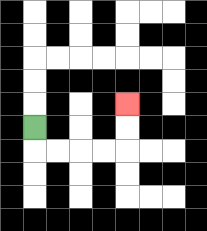{'start': '[1, 5]', 'end': '[5, 4]', 'path_directions': 'D,R,R,R,R,U,U', 'path_coordinates': '[[1, 5], [1, 6], [2, 6], [3, 6], [4, 6], [5, 6], [5, 5], [5, 4]]'}